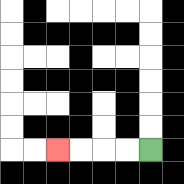{'start': '[6, 6]', 'end': '[2, 6]', 'path_directions': 'L,L,L,L', 'path_coordinates': '[[6, 6], [5, 6], [4, 6], [3, 6], [2, 6]]'}